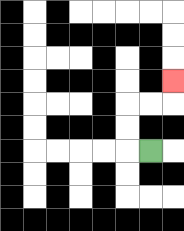{'start': '[6, 6]', 'end': '[7, 3]', 'path_directions': 'L,U,U,R,R,U', 'path_coordinates': '[[6, 6], [5, 6], [5, 5], [5, 4], [6, 4], [7, 4], [7, 3]]'}